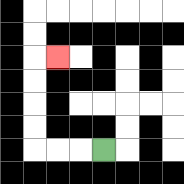{'start': '[4, 6]', 'end': '[2, 2]', 'path_directions': 'L,L,L,U,U,U,U,R', 'path_coordinates': '[[4, 6], [3, 6], [2, 6], [1, 6], [1, 5], [1, 4], [1, 3], [1, 2], [2, 2]]'}